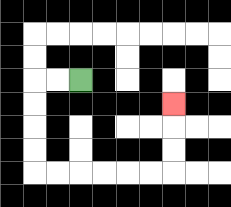{'start': '[3, 3]', 'end': '[7, 4]', 'path_directions': 'L,L,D,D,D,D,R,R,R,R,R,R,U,U,U', 'path_coordinates': '[[3, 3], [2, 3], [1, 3], [1, 4], [1, 5], [1, 6], [1, 7], [2, 7], [3, 7], [4, 7], [5, 7], [6, 7], [7, 7], [7, 6], [7, 5], [7, 4]]'}